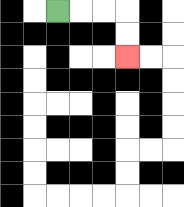{'start': '[2, 0]', 'end': '[5, 2]', 'path_directions': 'R,R,R,D,D', 'path_coordinates': '[[2, 0], [3, 0], [4, 0], [5, 0], [5, 1], [5, 2]]'}